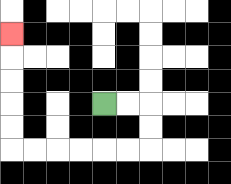{'start': '[4, 4]', 'end': '[0, 1]', 'path_directions': 'R,R,D,D,L,L,L,L,L,L,U,U,U,U,U', 'path_coordinates': '[[4, 4], [5, 4], [6, 4], [6, 5], [6, 6], [5, 6], [4, 6], [3, 6], [2, 6], [1, 6], [0, 6], [0, 5], [0, 4], [0, 3], [0, 2], [0, 1]]'}